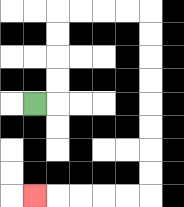{'start': '[1, 4]', 'end': '[1, 8]', 'path_directions': 'R,U,U,U,U,R,R,R,R,D,D,D,D,D,D,D,D,L,L,L,L,L', 'path_coordinates': '[[1, 4], [2, 4], [2, 3], [2, 2], [2, 1], [2, 0], [3, 0], [4, 0], [5, 0], [6, 0], [6, 1], [6, 2], [6, 3], [6, 4], [6, 5], [6, 6], [6, 7], [6, 8], [5, 8], [4, 8], [3, 8], [2, 8], [1, 8]]'}